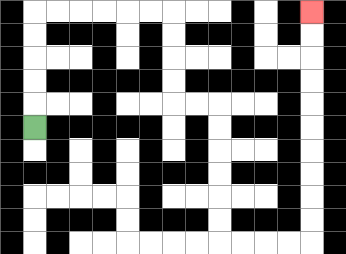{'start': '[1, 5]', 'end': '[13, 0]', 'path_directions': 'U,U,U,U,U,R,R,R,R,R,R,D,D,D,D,R,R,D,D,D,D,D,D,R,R,R,R,U,U,U,U,U,U,U,U,U,U', 'path_coordinates': '[[1, 5], [1, 4], [1, 3], [1, 2], [1, 1], [1, 0], [2, 0], [3, 0], [4, 0], [5, 0], [6, 0], [7, 0], [7, 1], [7, 2], [7, 3], [7, 4], [8, 4], [9, 4], [9, 5], [9, 6], [9, 7], [9, 8], [9, 9], [9, 10], [10, 10], [11, 10], [12, 10], [13, 10], [13, 9], [13, 8], [13, 7], [13, 6], [13, 5], [13, 4], [13, 3], [13, 2], [13, 1], [13, 0]]'}